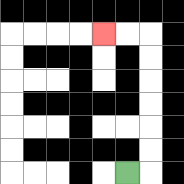{'start': '[5, 7]', 'end': '[4, 1]', 'path_directions': 'R,U,U,U,U,U,U,L,L', 'path_coordinates': '[[5, 7], [6, 7], [6, 6], [6, 5], [6, 4], [6, 3], [6, 2], [6, 1], [5, 1], [4, 1]]'}